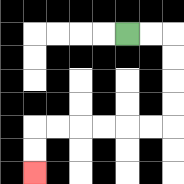{'start': '[5, 1]', 'end': '[1, 7]', 'path_directions': 'R,R,D,D,D,D,L,L,L,L,L,L,D,D', 'path_coordinates': '[[5, 1], [6, 1], [7, 1], [7, 2], [7, 3], [7, 4], [7, 5], [6, 5], [5, 5], [4, 5], [3, 5], [2, 5], [1, 5], [1, 6], [1, 7]]'}